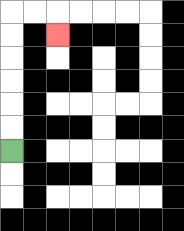{'start': '[0, 6]', 'end': '[2, 1]', 'path_directions': 'U,U,U,U,U,U,R,R,D', 'path_coordinates': '[[0, 6], [0, 5], [0, 4], [0, 3], [0, 2], [0, 1], [0, 0], [1, 0], [2, 0], [2, 1]]'}